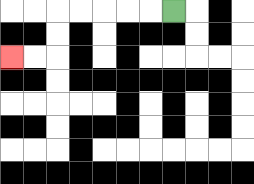{'start': '[7, 0]', 'end': '[0, 2]', 'path_directions': 'L,L,L,L,L,D,D,L,L', 'path_coordinates': '[[7, 0], [6, 0], [5, 0], [4, 0], [3, 0], [2, 0], [2, 1], [2, 2], [1, 2], [0, 2]]'}